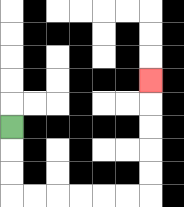{'start': '[0, 5]', 'end': '[6, 3]', 'path_directions': 'D,D,D,R,R,R,R,R,R,U,U,U,U,U', 'path_coordinates': '[[0, 5], [0, 6], [0, 7], [0, 8], [1, 8], [2, 8], [3, 8], [4, 8], [5, 8], [6, 8], [6, 7], [6, 6], [6, 5], [6, 4], [6, 3]]'}